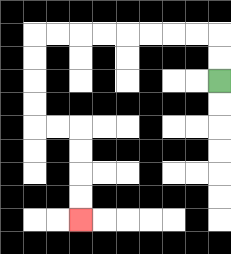{'start': '[9, 3]', 'end': '[3, 9]', 'path_directions': 'U,U,L,L,L,L,L,L,L,L,D,D,D,D,R,R,D,D,D,D', 'path_coordinates': '[[9, 3], [9, 2], [9, 1], [8, 1], [7, 1], [6, 1], [5, 1], [4, 1], [3, 1], [2, 1], [1, 1], [1, 2], [1, 3], [1, 4], [1, 5], [2, 5], [3, 5], [3, 6], [3, 7], [3, 8], [3, 9]]'}